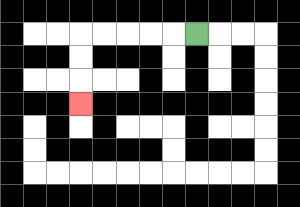{'start': '[8, 1]', 'end': '[3, 4]', 'path_directions': 'L,L,L,L,L,D,D,D', 'path_coordinates': '[[8, 1], [7, 1], [6, 1], [5, 1], [4, 1], [3, 1], [3, 2], [3, 3], [3, 4]]'}